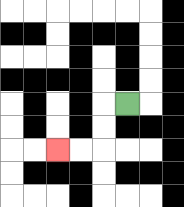{'start': '[5, 4]', 'end': '[2, 6]', 'path_directions': 'L,D,D,L,L', 'path_coordinates': '[[5, 4], [4, 4], [4, 5], [4, 6], [3, 6], [2, 6]]'}